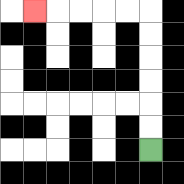{'start': '[6, 6]', 'end': '[1, 0]', 'path_directions': 'U,U,U,U,U,U,L,L,L,L,L', 'path_coordinates': '[[6, 6], [6, 5], [6, 4], [6, 3], [6, 2], [6, 1], [6, 0], [5, 0], [4, 0], [3, 0], [2, 0], [1, 0]]'}